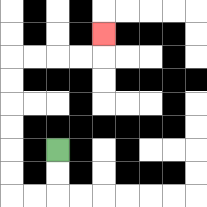{'start': '[2, 6]', 'end': '[4, 1]', 'path_directions': 'D,D,L,L,U,U,U,U,U,U,R,R,R,R,U', 'path_coordinates': '[[2, 6], [2, 7], [2, 8], [1, 8], [0, 8], [0, 7], [0, 6], [0, 5], [0, 4], [0, 3], [0, 2], [1, 2], [2, 2], [3, 2], [4, 2], [4, 1]]'}